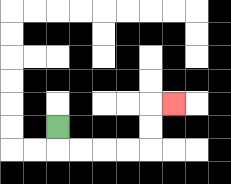{'start': '[2, 5]', 'end': '[7, 4]', 'path_directions': 'D,R,R,R,R,U,U,R', 'path_coordinates': '[[2, 5], [2, 6], [3, 6], [4, 6], [5, 6], [6, 6], [6, 5], [6, 4], [7, 4]]'}